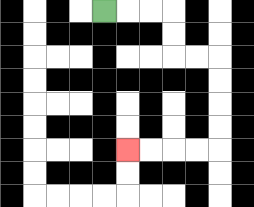{'start': '[4, 0]', 'end': '[5, 6]', 'path_directions': 'R,R,R,D,D,R,R,D,D,D,D,L,L,L,L', 'path_coordinates': '[[4, 0], [5, 0], [6, 0], [7, 0], [7, 1], [7, 2], [8, 2], [9, 2], [9, 3], [9, 4], [9, 5], [9, 6], [8, 6], [7, 6], [6, 6], [5, 6]]'}